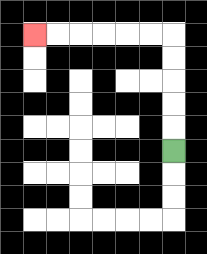{'start': '[7, 6]', 'end': '[1, 1]', 'path_directions': 'U,U,U,U,U,L,L,L,L,L,L', 'path_coordinates': '[[7, 6], [7, 5], [7, 4], [7, 3], [7, 2], [7, 1], [6, 1], [5, 1], [4, 1], [3, 1], [2, 1], [1, 1]]'}